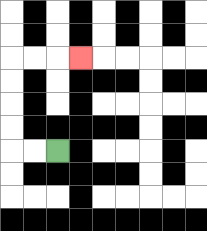{'start': '[2, 6]', 'end': '[3, 2]', 'path_directions': 'L,L,U,U,U,U,R,R,R', 'path_coordinates': '[[2, 6], [1, 6], [0, 6], [0, 5], [0, 4], [0, 3], [0, 2], [1, 2], [2, 2], [3, 2]]'}